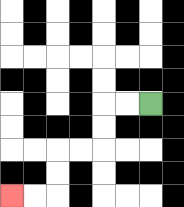{'start': '[6, 4]', 'end': '[0, 8]', 'path_directions': 'L,L,D,D,L,L,D,D,L,L', 'path_coordinates': '[[6, 4], [5, 4], [4, 4], [4, 5], [4, 6], [3, 6], [2, 6], [2, 7], [2, 8], [1, 8], [0, 8]]'}